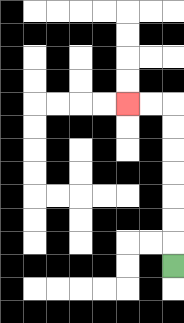{'start': '[7, 11]', 'end': '[5, 4]', 'path_directions': 'U,U,U,U,U,U,U,L,L', 'path_coordinates': '[[7, 11], [7, 10], [7, 9], [7, 8], [7, 7], [7, 6], [7, 5], [7, 4], [6, 4], [5, 4]]'}